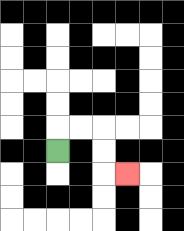{'start': '[2, 6]', 'end': '[5, 7]', 'path_directions': 'U,R,R,D,D,R', 'path_coordinates': '[[2, 6], [2, 5], [3, 5], [4, 5], [4, 6], [4, 7], [5, 7]]'}